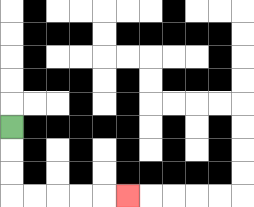{'start': '[0, 5]', 'end': '[5, 8]', 'path_directions': 'D,D,D,R,R,R,R,R', 'path_coordinates': '[[0, 5], [0, 6], [0, 7], [0, 8], [1, 8], [2, 8], [3, 8], [4, 8], [5, 8]]'}